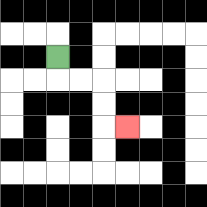{'start': '[2, 2]', 'end': '[5, 5]', 'path_directions': 'D,R,R,D,D,R', 'path_coordinates': '[[2, 2], [2, 3], [3, 3], [4, 3], [4, 4], [4, 5], [5, 5]]'}